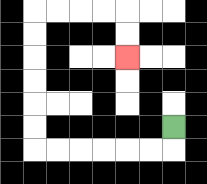{'start': '[7, 5]', 'end': '[5, 2]', 'path_directions': 'D,L,L,L,L,L,L,U,U,U,U,U,U,R,R,R,R,D,D', 'path_coordinates': '[[7, 5], [7, 6], [6, 6], [5, 6], [4, 6], [3, 6], [2, 6], [1, 6], [1, 5], [1, 4], [1, 3], [1, 2], [1, 1], [1, 0], [2, 0], [3, 0], [4, 0], [5, 0], [5, 1], [5, 2]]'}